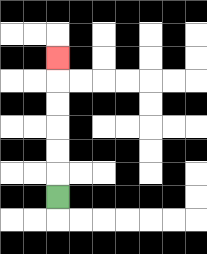{'start': '[2, 8]', 'end': '[2, 2]', 'path_directions': 'U,U,U,U,U,U', 'path_coordinates': '[[2, 8], [2, 7], [2, 6], [2, 5], [2, 4], [2, 3], [2, 2]]'}